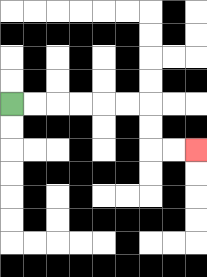{'start': '[0, 4]', 'end': '[8, 6]', 'path_directions': 'R,R,R,R,R,R,D,D,R,R', 'path_coordinates': '[[0, 4], [1, 4], [2, 4], [3, 4], [4, 4], [5, 4], [6, 4], [6, 5], [6, 6], [7, 6], [8, 6]]'}